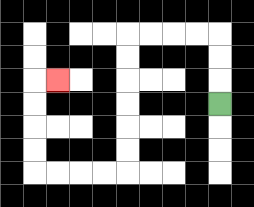{'start': '[9, 4]', 'end': '[2, 3]', 'path_directions': 'U,U,U,L,L,L,L,D,D,D,D,D,D,L,L,L,L,U,U,U,U,R', 'path_coordinates': '[[9, 4], [9, 3], [9, 2], [9, 1], [8, 1], [7, 1], [6, 1], [5, 1], [5, 2], [5, 3], [5, 4], [5, 5], [5, 6], [5, 7], [4, 7], [3, 7], [2, 7], [1, 7], [1, 6], [1, 5], [1, 4], [1, 3], [2, 3]]'}